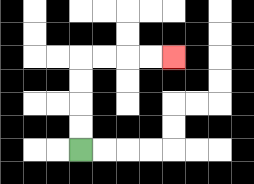{'start': '[3, 6]', 'end': '[7, 2]', 'path_directions': 'U,U,U,U,R,R,R,R', 'path_coordinates': '[[3, 6], [3, 5], [3, 4], [3, 3], [3, 2], [4, 2], [5, 2], [6, 2], [7, 2]]'}